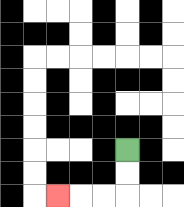{'start': '[5, 6]', 'end': '[2, 8]', 'path_directions': 'D,D,L,L,L', 'path_coordinates': '[[5, 6], [5, 7], [5, 8], [4, 8], [3, 8], [2, 8]]'}